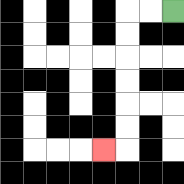{'start': '[7, 0]', 'end': '[4, 6]', 'path_directions': 'L,L,D,D,D,D,D,D,L', 'path_coordinates': '[[7, 0], [6, 0], [5, 0], [5, 1], [5, 2], [5, 3], [5, 4], [5, 5], [5, 6], [4, 6]]'}